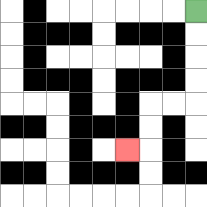{'start': '[8, 0]', 'end': '[5, 6]', 'path_directions': 'D,D,D,D,L,L,D,D,L', 'path_coordinates': '[[8, 0], [8, 1], [8, 2], [8, 3], [8, 4], [7, 4], [6, 4], [6, 5], [6, 6], [5, 6]]'}